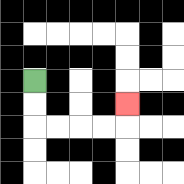{'start': '[1, 3]', 'end': '[5, 4]', 'path_directions': 'D,D,R,R,R,R,U', 'path_coordinates': '[[1, 3], [1, 4], [1, 5], [2, 5], [3, 5], [4, 5], [5, 5], [5, 4]]'}